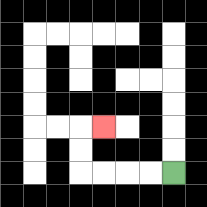{'start': '[7, 7]', 'end': '[4, 5]', 'path_directions': 'L,L,L,L,U,U,R', 'path_coordinates': '[[7, 7], [6, 7], [5, 7], [4, 7], [3, 7], [3, 6], [3, 5], [4, 5]]'}